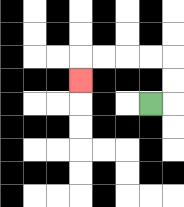{'start': '[6, 4]', 'end': '[3, 3]', 'path_directions': 'R,U,U,L,L,L,L,D', 'path_coordinates': '[[6, 4], [7, 4], [7, 3], [7, 2], [6, 2], [5, 2], [4, 2], [3, 2], [3, 3]]'}